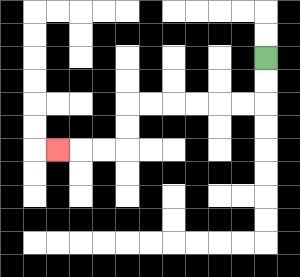{'start': '[11, 2]', 'end': '[2, 6]', 'path_directions': 'D,D,L,L,L,L,L,L,D,D,L,L,L', 'path_coordinates': '[[11, 2], [11, 3], [11, 4], [10, 4], [9, 4], [8, 4], [7, 4], [6, 4], [5, 4], [5, 5], [5, 6], [4, 6], [3, 6], [2, 6]]'}